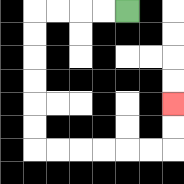{'start': '[5, 0]', 'end': '[7, 4]', 'path_directions': 'L,L,L,L,D,D,D,D,D,D,R,R,R,R,R,R,U,U', 'path_coordinates': '[[5, 0], [4, 0], [3, 0], [2, 0], [1, 0], [1, 1], [1, 2], [1, 3], [1, 4], [1, 5], [1, 6], [2, 6], [3, 6], [4, 6], [5, 6], [6, 6], [7, 6], [7, 5], [7, 4]]'}